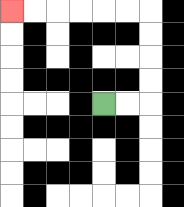{'start': '[4, 4]', 'end': '[0, 0]', 'path_directions': 'R,R,U,U,U,U,L,L,L,L,L,L', 'path_coordinates': '[[4, 4], [5, 4], [6, 4], [6, 3], [6, 2], [6, 1], [6, 0], [5, 0], [4, 0], [3, 0], [2, 0], [1, 0], [0, 0]]'}